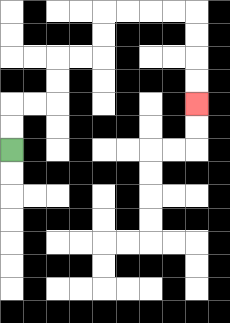{'start': '[0, 6]', 'end': '[8, 4]', 'path_directions': 'U,U,R,R,U,U,R,R,U,U,R,R,R,R,D,D,D,D', 'path_coordinates': '[[0, 6], [0, 5], [0, 4], [1, 4], [2, 4], [2, 3], [2, 2], [3, 2], [4, 2], [4, 1], [4, 0], [5, 0], [6, 0], [7, 0], [8, 0], [8, 1], [8, 2], [8, 3], [8, 4]]'}